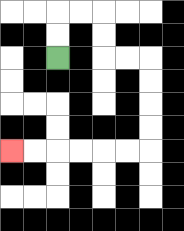{'start': '[2, 2]', 'end': '[0, 6]', 'path_directions': 'U,U,R,R,D,D,R,R,D,D,D,D,L,L,L,L,L,L', 'path_coordinates': '[[2, 2], [2, 1], [2, 0], [3, 0], [4, 0], [4, 1], [4, 2], [5, 2], [6, 2], [6, 3], [6, 4], [6, 5], [6, 6], [5, 6], [4, 6], [3, 6], [2, 6], [1, 6], [0, 6]]'}